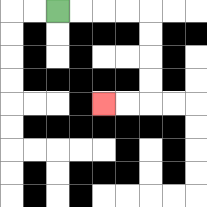{'start': '[2, 0]', 'end': '[4, 4]', 'path_directions': 'R,R,R,R,D,D,D,D,L,L', 'path_coordinates': '[[2, 0], [3, 0], [4, 0], [5, 0], [6, 0], [6, 1], [6, 2], [6, 3], [6, 4], [5, 4], [4, 4]]'}